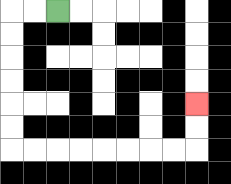{'start': '[2, 0]', 'end': '[8, 4]', 'path_directions': 'L,L,D,D,D,D,D,D,R,R,R,R,R,R,R,R,U,U', 'path_coordinates': '[[2, 0], [1, 0], [0, 0], [0, 1], [0, 2], [0, 3], [0, 4], [0, 5], [0, 6], [1, 6], [2, 6], [3, 6], [4, 6], [5, 6], [6, 6], [7, 6], [8, 6], [8, 5], [8, 4]]'}